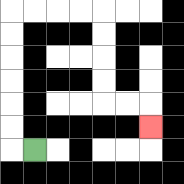{'start': '[1, 6]', 'end': '[6, 5]', 'path_directions': 'L,U,U,U,U,U,U,R,R,R,R,D,D,D,D,R,R,D', 'path_coordinates': '[[1, 6], [0, 6], [0, 5], [0, 4], [0, 3], [0, 2], [0, 1], [0, 0], [1, 0], [2, 0], [3, 0], [4, 0], [4, 1], [4, 2], [4, 3], [4, 4], [5, 4], [6, 4], [6, 5]]'}